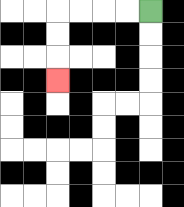{'start': '[6, 0]', 'end': '[2, 3]', 'path_directions': 'L,L,L,L,D,D,D', 'path_coordinates': '[[6, 0], [5, 0], [4, 0], [3, 0], [2, 0], [2, 1], [2, 2], [2, 3]]'}